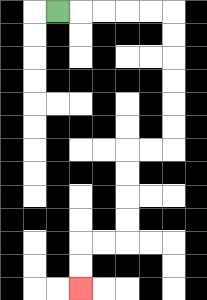{'start': '[2, 0]', 'end': '[3, 12]', 'path_directions': 'R,R,R,R,R,D,D,D,D,D,D,L,L,D,D,D,D,L,L,D,D', 'path_coordinates': '[[2, 0], [3, 0], [4, 0], [5, 0], [6, 0], [7, 0], [7, 1], [7, 2], [7, 3], [7, 4], [7, 5], [7, 6], [6, 6], [5, 6], [5, 7], [5, 8], [5, 9], [5, 10], [4, 10], [3, 10], [3, 11], [3, 12]]'}